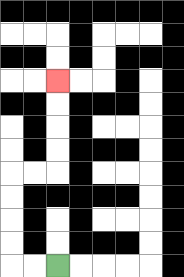{'start': '[2, 11]', 'end': '[2, 3]', 'path_directions': 'L,L,U,U,U,U,R,R,U,U,U,U', 'path_coordinates': '[[2, 11], [1, 11], [0, 11], [0, 10], [0, 9], [0, 8], [0, 7], [1, 7], [2, 7], [2, 6], [2, 5], [2, 4], [2, 3]]'}